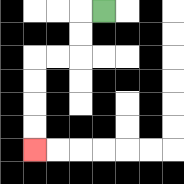{'start': '[4, 0]', 'end': '[1, 6]', 'path_directions': 'L,D,D,L,L,D,D,D,D', 'path_coordinates': '[[4, 0], [3, 0], [3, 1], [3, 2], [2, 2], [1, 2], [1, 3], [1, 4], [1, 5], [1, 6]]'}